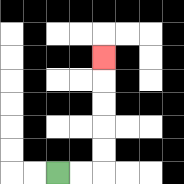{'start': '[2, 7]', 'end': '[4, 2]', 'path_directions': 'R,R,U,U,U,U,U', 'path_coordinates': '[[2, 7], [3, 7], [4, 7], [4, 6], [4, 5], [4, 4], [4, 3], [4, 2]]'}